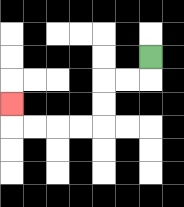{'start': '[6, 2]', 'end': '[0, 4]', 'path_directions': 'D,L,L,D,D,L,L,L,L,U', 'path_coordinates': '[[6, 2], [6, 3], [5, 3], [4, 3], [4, 4], [4, 5], [3, 5], [2, 5], [1, 5], [0, 5], [0, 4]]'}